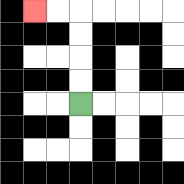{'start': '[3, 4]', 'end': '[1, 0]', 'path_directions': 'U,U,U,U,L,L', 'path_coordinates': '[[3, 4], [3, 3], [3, 2], [3, 1], [3, 0], [2, 0], [1, 0]]'}